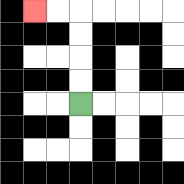{'start': '[3, 4]', 'end': '[1, 0]', 'path_directions': 'U,U,U,U,L,L', 'path_coordinates': '[[3, 4], [3, 3], [3, 2], [3, 1], [3, 0], [2, 0], [1, 0]]'}